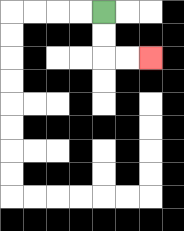{'start': '[4, 0]', 'end': '[6, 2]', 'path_directions': 'D,D,R,R', 'path_coordinates': '[[4, 0], [4, 1], [4, 2], [5, 2], [6, 2]]'}